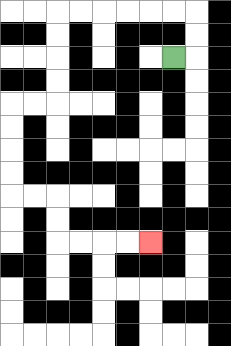{'start': '[7, 2]', 'end': '[6, 10]', 'path_directions': 'R,U,U,L,L,L,L,L,L,D,D,D,D,L,L,D,D,D,D,R,R,D,D,R,R,R,R', 'path_coordinates': '[[7, 2], [8, 2], [8, 1], [8, 0], [7, 0], [6, 0], [5, 0], [4, 0], [3, 0], [2, 0], [2, 1], [2, 2], [2, 3], [2, 4], [1, 4], [0, 4], [0, 5], [0, 6], [0, 7], [0, 8], [1, 8], [2, 8], [2, 9], [2, 10], [3, 10], [4, 10], [5, 10], [6, 10]]'}